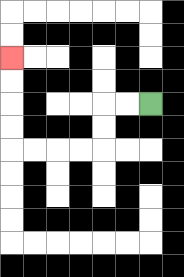{'start': '[6, 4]', 'end': '[0, 2]', 'path_directions': 'L,L,D,D,L,L,L,L,U,U,U,U', 'path_coordinates': '[[6, 4], [5, 4], [4, 4], [4, 5], [4, 6], [3, 6], [2, 6], [1, 6], [0, 6], [0, 5], [0, 4], [0, 3], [0, 2]]'}